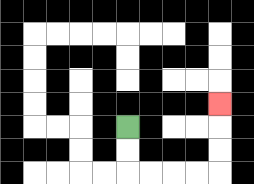{'start': '[5, 5]', 'end': '[9, 4]', 'path_directions': 'D,D,R,R,R,R,U,U,U', 'path_coordinates': '[[5, 5], [5, 6], [5, 7], [6, 7], [7, 7], [8, 7], [9, 7], [9, 6], [9, 5], [9, 4]]'}